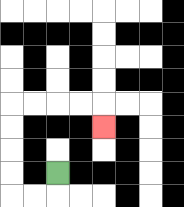{'start': '[2, 7]', 'end': '[4, 5]', 'path_directions': 'D,L,L,U,U,U,U,R,R,R,R,D', 'path_coordinates': '[[2, 7], [2, 8], [1, 8], [0, 8], [0, 7], [0, 6], [0, 5], [0, 4], [1, 4], [2, 4], [3, 4], [4, 4], [4, 5]]'}